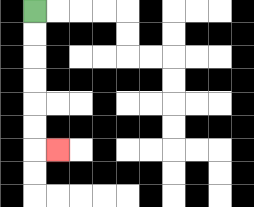{'start': '[1, 0]', 'end': '[2, 6]', 'path_directions': 'D,D,D,D,D,D,R', 'path_coordinates': '[[1, 0], [1, 1], [1, 2], [1, 3], [1, 4], [1, 5], [1, 6], [2, 6]]'}